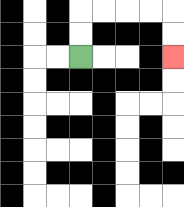{'start': '[3, 2]', 'end': '[7, 2]', 'path_directions': 'U,U,R,R,R,R,D,D', 'path_coordinates': '[[3, 2], [3, 1], [3, 0], [4, 0], [5, 0], [6, 0], [7, 0], [7, 1], [7, 2]]'}